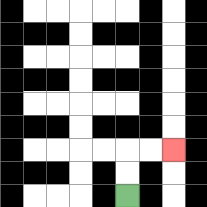{'start': '[5, 8]', 'end': '[7, 6]', 'path_directions': 'U,U,R,R', 'path_coordinates': '[[5, 8], [5, 7], [5, 6], [6, 6], [7, 6]]'}